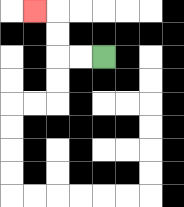{'start': '[4, 2]', 'end': '[1, 0]', 'path_directions': 'L,L,U,U,L', 'path_coordinates': '[[4, 2], [3, 2], [2, 2], [2, 1], [2, 0], [1, 0]]'}